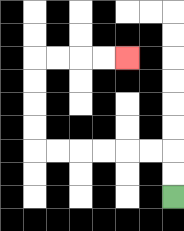{'start': '[7, 8]', 'end': '[5, 2]', 'path_directions': 'U,U,L,L,L,L,L,L,U,U,U,U,R,R,R,R', 'path_coordinates': '[[7, 8], [7, 7], [7, 6], [6, 6], [5, 6], [4, 6], [3, 6], [2, 6], [1, 6], [1, 5], [1, 4], [1, 3], [1, 2], [2, 2], [3, 2], [4, 2], [5, 2]]'}